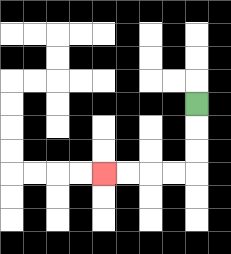{'start': '[8, 4]', 'end': '[4, 7]', 'path_directions': 'D,D,D,L,L,L,L', 'path_coordinates': '[[8, 4], [8, 5], [8, 6], [8, 7], [7, 7], [6, 7], [5, 7], [4, 7]]'}